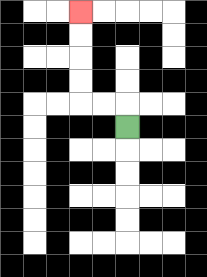{'start': '[5, 5]', 'end': '[3, 0]', 'path_directions': 'U,L,L,U,U,U,U', 'path_coordinates': '[[5, 5], [5, 4], [4, 4], [3, 4], [3, 3], [3, 2], [3, 1], [3, 0]]'}